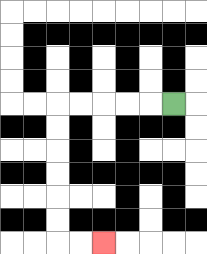{'start': '[7, 4]', 'end': '[4, 10]', 'path_directions': 'L,L,L,L,L,D,D,D,D,D,D,R,R', 'path_coordinates': '[[7, 4], [6, 4], [5, 4], [4, 4], [3, 4], [2, 4], [2, 5], [2, 6], [2, 7], [2, 8], [2, 9], [2, 10], [3, 10], [4, 10]]'}